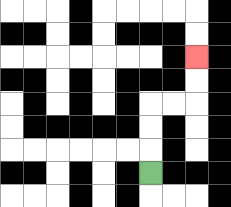{'start': '[6, 7]', 'end': '[8, 2]', 'path_directions': 'U,U,U,R,R,U,U', 'path_coordinates': '[[6, 7], [6, 6], [6, 5], [6, 4], [7, 4], [8, 4], [8, 3], [8, 2]]'}